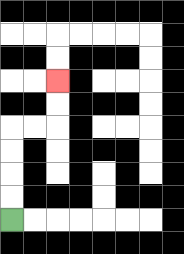{'start': '[0, 9]', 'end': '[2, 3]', 'path_directions': 'U,U,U,U,R,R,U,U', 'path_coordinates': '[[0, 9], [0, 8], [0, 7], [0, 6], [0, 5], [1, 5], [2, 5], [2, 4], [2, 3]]'}